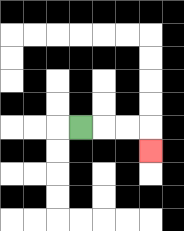{'start': '[3, 5]', 'end': '[6, 6]', 'path_directions': 'R,R,R,D', 'path_coordinates': '[[3, 5], [4, 5], [5, 5], [6, 5], [6, 6]]'}